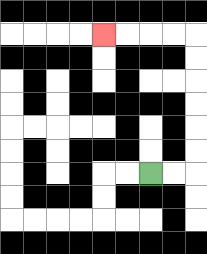{'start': '[6, 7]', 'end': '[4, 1]', 'path_directions': 'R,R,U,U,U,U,U,U,L,L,L,L', 'path_coordinates': '[[6, 7], [7, 7], [8, 7], [8, 6], [8, 5], [8, 4], [8, 3], [8, 2], [8, 1], [7, 1], [6, 1], [5, 1], [4, 1]]'}